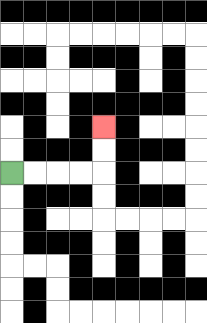{'start': '[0, 7]', 'end': '[4, 5]', 'path_directions': 'R,R,R,R,U,U', 'path_coordinates': '[[0, 7], [1, 7], [2, 7], [3, 7], [4, 7], [4, 6], [4, 5]]'}